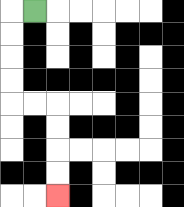{'start': '[1, 0]', 'end': '[2, 8]', 'path_directions': 'L,D,D,D,D,R,R,D,D,D,D', 'path_coordinates': '[[1, 0], [0, 0], [0, 1], [0, 2], [0, 3], [0, 4], [1, 4], [2, 4], [2, 5], [2, 6], [2, 7], [2, 8]]'}